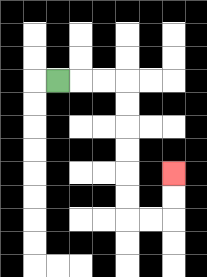{'start': '[2, 3]', 'end': '[7, 7]', 'path_directions': 'R,R,R,D,D,D,D,D,D,R,R,U,U', 'path_coordinates': '[[2, 3], [3, 3], [4, 3], [5, 3], [5, 4], [5, 5], [5, 6], [5, 7], [5, 8], [5, 9], [6, 9], [7, 9], [7, 8], [7, 7]]'}